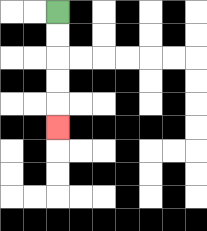{'start': '[2, 0]', 'end': '[2, 5]', 'path_directions': 'D,D,D,D,D', 'path_coordinates': '[[2, 0], [2, 1], [2, 2], [2, 3], [2, 4], [2, 5]]'}